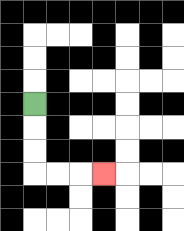{'start': '[1, 4]', 'end': '[4, 7]', 'path_directions': 'D,D,D,R,R,R', 'path_coordinates': '[[1, 4], [1, 5], [1, 6], [1, 7], [2, 7], [3, 7], [4, 7]]'}